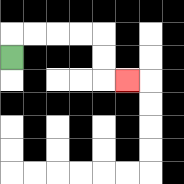{'start': '[0, 2]', 'end': '[5, 3]', 'path_directions': 'U,R,R,R,R,D,D,R', 'path_coordinates': '[[0, 2], [0, 1], [1, 1], [2, 1], [3, 1], [4, 1], [4, 2], [4, 3], [5, 3]]'}